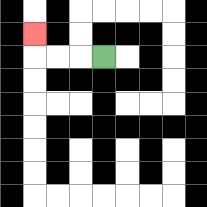{'start': '[4, 2]', 'end': '[1, 1]', 'path_directions': 'L,L,L,U', 'path_coordinates': '[[4, 2], [3, 2], [2, 2], [1, 2], [1, 1]]'}